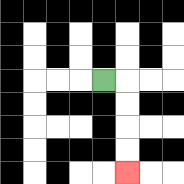{'start': '[4, 3]', 'end': '[5, 7]', 'path_directions': 'R,D,D,D,D', 'path_coordinates': '[[4, 3], [5, 3], [5, 4], [5, 5], [5, 6], [5, 7]]'}